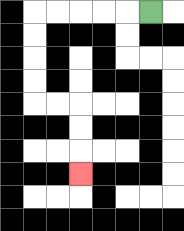{'start': '[6, 0]', 'end': '[3, 7]', 'path_directions': 'L,L,L,L,L,D,D,D,D,R,R,D,D,D', 'path_coordinates': '[[6, 0], [5, 0], [4, 0], [3, 0], [2, 0], [1, 0], [1, 1], [1, 2], [1, 3], [1, 4], [2, 4], [3, 4], [3, 5], [3, 6], [3, 7]]'}